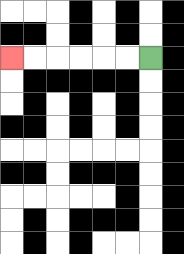{'start': '[6, 2]', 'end': '[0, 2]', 'path_directions': 'L,L,L,L,L,L', 'path_coordinates': '[[6, 2], [5, 2], [4, 2], [3, 2], [2, 2], [1, 2], [0, 2]]'}